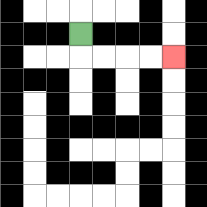{'start': '[3, 1]', 'end': '[7, 2]', 'path_directions': 'D,R,R,R,R', 'path_coordinates': '[[3, 1], [3, 2], [4, 2], [5, 2], [6, 2], [7, 2]]'}